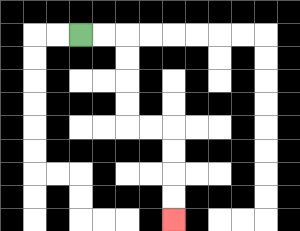{'start': '[3, 1]', 'end': '[7, 9]', 'path_directions': 'R,R,D,D,D,D,R,R,D,D,D,D', 'path_coordinates': '[[3, 1], [4, 1], [5, 1], [5, 2], [5, 3], [5, 4], [5, 5], [6, 5], [7, 5], [7, 6], [7, 7], [7, 8], [7, 9]]'}